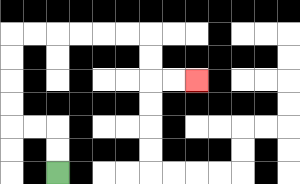{'start': '[2, 7]', 'end': '[8, 3]', 'path_directions': 'U,U,L,L,U,U,U,U,R,R,R,R,R,R,D,D,R,R', 'path_coordinates': '[[2, 7], [2, 6], [2, 5], [1, 5], [0, 5], [0, 4], [0, 3], [0, 2], [0, 1], [1, 1], [2, 1], [3, 1], [4, 1], [5, 1], [6, 1], [6, 2], [6, 3], [7, 3], [8, 3]]'}